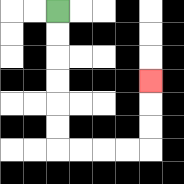{'start': '[2, 0]', 'end': '[6, 3]', 'path_directions': 'D,D,D,D,D,D,R,R,R,R,U,U,U', 'path_coordinates': '[[2, 0], [2, 1], [2, 2], [2, 3], [2, 4], [2, 5], [2, 6], [3, 6], [4, 6], [5, 6], [6, 6], [6, 5], [6, 4], [6, 3]]'}